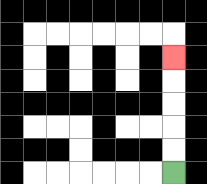{'start': '[7, 7]', 'end': '[7, 2]', 'path_directions': 'U,U,U,U,U', 'path_coordinates': '[[7, 7], [7, 6], [7, 5], [7, 4], [7, 3], [7, 2]]'}